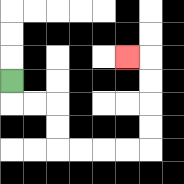{'start': '[0, 3]', 'end': '[5, 2]', 'path_directions': 'D,R,R,D,D,R,R,R,R,U,U,U,U,L', 'path_coordinates': '[[0, 3], [0, 4], [1, 4], [2, 4], [2, 5], [2, 6], [3, 6], [4, 6], [5, 6], [6, 6], [6, 5], [6, 4], [6, 3], [6, 2], [5, 2]]'}